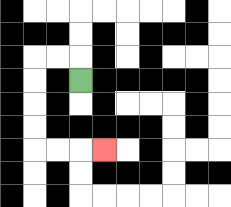{'start': '[3, 3]', 'end': '[4, 6]', 'path_directions': 'U,L,L,D,D,D,D,R,R,R', 'path_coordinates': '[[3, 3], [3, 2], [2, 2], [1, 2], [1, 3], [1, 4], [1, 5], [1, 6], [2, 6], [3, 6], [4, 6]]'}